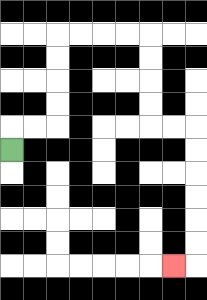{'start': '[0, 6]', 'end': '[7, 11]', 'path_directions': 'U,R,R,U,U,U,U,R,R,R,R,D,D,D,D,R,R,D,D,D,D,D,D,L', 'path_coordinates': '[[0, 6], [0, 5], [1, 5], [2, 5], [2, 4], [2, 3], [2, 2], [2, 1], [3, 1], [4, 1], [5, 1], [6, 1], [6, 2], [6, 3], [6, 4], [6, 5], [7, 5], [8, 5], [8, 6], [8, 7], [8, 8], [8, 9], [8, 10], [8, 11], [7, 11]]'}